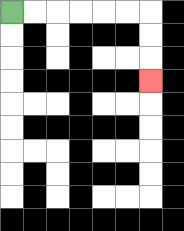{'start': '[0, 0]', 'end': '[6, 3]', 'path_directions': 'R,R,R,R,R,R,D,D,D', 'path_coordinates': '[[0, 0], [1, 0], [2, 0], [3, 0], [4, 0], [5, 0], [6, 0], [6, 1], [6, 2], [6, 3]]'}